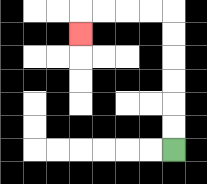{'start': '[7, 6]', 'end': '[3, 1]', 'path_directions': 'U,U,U,U,U,U,L,L,L,L,D', 'path_coordinates': '[[7, 6], [7, 5], [7, 4], [7, 3], [7, 2], [7, 1], [7, 0], [6, 0], [5, 0], [4, 0], [3, 0], [3, 1]]'}